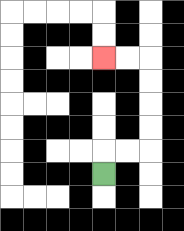{'start': '[4, 7]', 'end': '[4, 2]', 'path_directions': 'U,R,R,U,U,U,U,L,L', 'path_coordinates': '[[4, 7], [4, 6], [5, 6], [6, 6], [6, 5], [6, 4], [6, 3], [6, 2], [5, 2], [4, 2]]'}